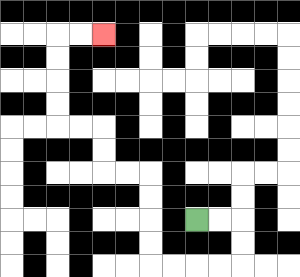{'start': '[8, 9]', 'end': '[4, 1]', 'path_directions': 'R,R,D,D,L,L,L,L,U,U,U,U,L,L,U,U,L,L,U,U,U,U,R,R', 'path_coordinates': '[[8, 9], [9, 9], [10, 9], [10, 10], [10, 11], [9, 11], [8, 11], [7, 11], [6, 11], [6, 10], [6, 9], [6, 8], [6, 7], [5, 7], [4, 7], [4, 6], [4, 5], [3, 5], [2, 5], [2, 4], [2, 3], [2, 2], [2, 1], [3, 1], [4, 1]]'}